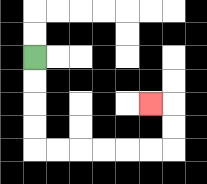{'start': '[1, 2]', 'end': '[6, 4]', 'path_directions': 'D,D,D,D,R,R,R,R,R,R,U,U,L', 'path_coordinates': '[[1, 2], [1, 3], [1, 4], [1, 5], [1, 6], [2, 6], [3, 6], [4, 6], [5, 6], [6, 6], [7, 6], [7, 5], [7, 4], [6, 4]]'}